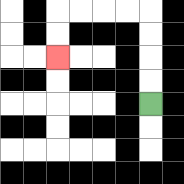{'start': '[6, 4]', 'end': '[2, 2]', 'path_directions': 'U,U,U,U,L,L,L,L,D,D', 'path_coordinates': '[[6, 4], [6, 3], [6, 2], [6, 1], [6, 0], [5, 0], [4, 0], [3, 0], [2, 0], [2, 1], [2, 2]]'}